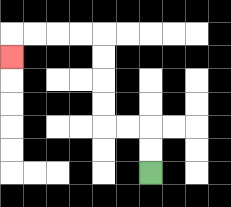{'start': '[6, 7]', 'end': '[0, 2]', 'path_directions': 'U,U,L,L,U,U,U,U,L,L,L,L,D', 'path_coordinates': '[[6, 7], [6, 6], [6, 5], [5, 5], [4, 5], [4, 4], [4, 3], [4, 2], [4, 1], [3, 1], [2, 1], [1, 1], [0, 1], [0, 2]]'}